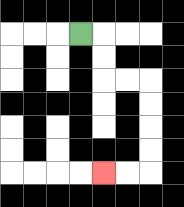{'start': '[3, 1]', 'end': '[4, 7]', 'path_directions': 'R,D,D,R,R,D,D,D,D,L,L', 'path_coordinates': '[[3, 1], [4, 1], [4, 2], [4, 3], [5, 3], [6, 3], [6, 4], [6, 5], [6, 6], [6, 7], [5, 7], [4, 7]]'}